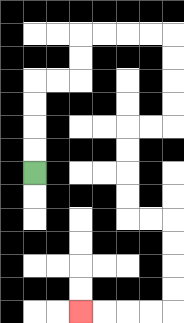{'start': '[1, 7]', 'end': '[3, 13]', 'path_directions': 'U,U,U,U,R,R,U,U,R,R,R,R,D,D,D,D,L,L,D,D,D,D,R,R,D,D,D,D,L,L,L,L', 'path_coordinates': '[[1, 7], [1, 6], [1, 5], [1, 4], [1, 3], [2, 3], [3, 3], [3, 2], [3, 1], [4, 1], [5, 1], [6, 1], [7, 1], [7, 2], [7, 3], [7, 4], [7, 5], [6, 5], [5, 5], [5, 6], [5, 7], [5, 8], [5, 9], [6, 9], [7, 9], [7, 10], [7, 11], [7, 12], [7, 13], [6, 13], [5, 13], [4, 13], [3, 13]]'}